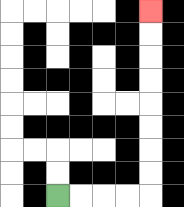{'start': '[2, 8]', 'end': '[6, 0]', 'path_directions': 'R,R,R,R,U,U,U,U,U,U,U,U', 'path_coordinates': '[[2, 8], [3, 8], [4, 8], [5, 8], [6, 8], [6, 7], [6, 6], [6, 5], [6, 4], [6, 3], [6, 2], [6, 1], [6, 0]]'}